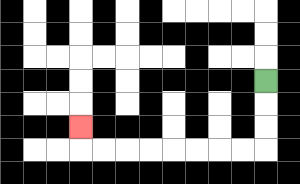{'start': '[11, 3]', 'end': '[3, 5]', 'path_directions': 'D,D,D,L,L,L,L,L,L,L,L,U', 'path_coordinates': '[[11, 3], [11, 4], [11, 5], [11, 6], [10, 6], [9, 6], [8, 6], [7, 6], [6, 6], [5, 6], [4, 6], [3, 6], [3, 5]]'}